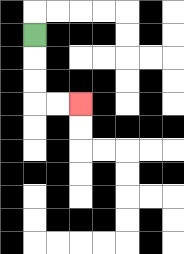{'start': '[1, 1]', 'end': '[3, 4]', 'path_directions': 'D,D,D,R,R', 'path_coordinates': '[[1, 1], [1, 2], [1, 3], [1, 4], [2, 4], [3, 4]]'}